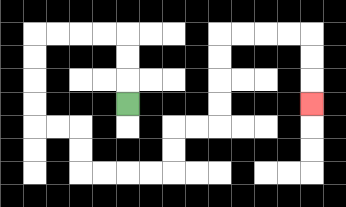{'start': '[5, 4]', 'end': '[13, 4]', 'path_directions': 'U,U,U,L,L,L,L,D,D,D,D,R,R,D,D,R,R,R,R,U,U,R,R,U,U,U,U,R,R,R,R,D,D,D', 'path_coordinates': '[[5, 4], [5, 3], [5, 2], [5, 1], [4, 1], [3, 1], [2, 1], [1, 1], [1, 2], [1, 3], [1, 4], [1, 5], [2, 5], [3, 5], [3, 6], [3, 7], [4, 7], [5, 7], [6, 7], [7, 7], [7, 6], [7, 5], [8, 5], [9, 5], [9, 4], [9, 3], [9, 2], [9, 1], [10, 1], [11, 1], [12, 1], [13, 1], [13, 2], [13, 3], [13, 4]]'}